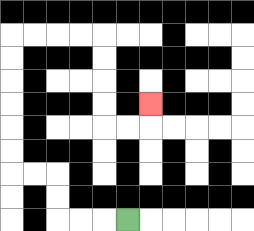{'start': '[5, 9]', 'end': '[6, 4]', 'path_directions': 'L,L,L,U,U,L,L,U,U,U,U,U,U,R,R,R,R,D,D,D,D,R,R,U', 'path_coordinates': '[[5, 9], [4, 9], [3, 9], [2, 9], [2, 8], [2, 7], [1, 7], [0, 7], [0, 6], [0, 5], [0, 4], [0, 3], [0, 2], [0, 1], [1, 1], [2, 1], [3, 1], [4, 1], [4, 2], [4, 3], [4, 4], [4, 5], [5, 5], [6, 5], [6, 4]]'}